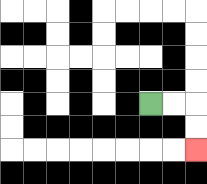{'start': '[6, 4]', 'end': '[8, 6]', 'path_directions': 'R,R,D,D', 'path_coordinates': '[[6, 4], [7, 4], [8, 4], [8, 5], [8, 6]]'}